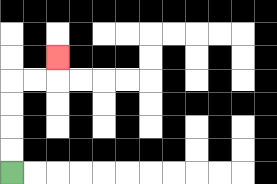{'start': '[0, 7]', 'end': '[2, 2]', 'path_directions': 'U,U,U,U,R,R,U', 'path_coordinates': '[[0, 7], [0, 6], [0, 5], [0, 4], [0, 3], [1, 3], [2, 3], [2, 2]]'}